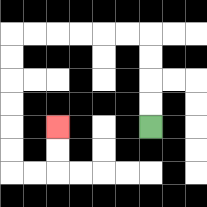{'start': '[6, 5]', 'end': '[2, 5]', 'path_directions': 'U,U,U,U,L,L,L,L,L,L,D,D,D,D,D,D,R,R,U,U', 'path_coordinates': '[[6, 5], [6, 4], [6, 3], [6, 2], [6, 1], [5, 1], [4, 1], [3, 1], [2, 1], [1, 1], [0, 1], [0, 2], [0, 3], [0, 4], [0, 5], [0, 6], [0, 7], [1, 7], [2, 7], [2, 6], [2, 5]]'}